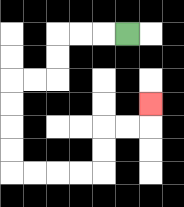{'start': '[5, 1]', 'end': '[6, 4]', 'path_directions': 'L,L,L,D,D,L,L,D,D,D,D,R,R,R,R,U,U,R,R,U', 'path_coordinates': '[[5, 1], [4, 1], [3, 1], [2, 1], [2, 2], [2, 3], [1, 3], [0, 3], [0, 4], [0, 5], [0, 6], [0, 7], [1, 7], [2, 7], [3, 7], [4, 7], [4, 6], [4, 5], [5, 5], [6, 5], [6, 4]]'}